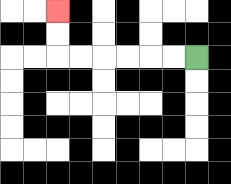{'start': '[8, 2]', 'end': '[2, 0]', 'path_directions': 'L,L,L,L,L,L,U,U', 'path_coordinates': '[[8, 2], [7, 2], [6, 2], [5, 2], [4, 2], [3, 2], [2, 2], [2, 1], [2, 0]]'}